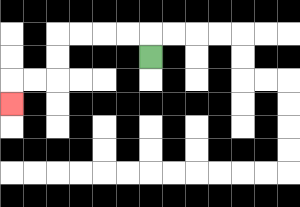{'start': '[6, 2]', 'end': '[0, 4]', 'path_directions': 'U,L,L,L,L,D,D,L,L,D', 'path_coordinates': '[[6, 2], [6, 1], [5, 1], [4, 1], [3, 1], [2, 1], [2, 2], [2, 3], [1, 3], [0, 3], [0, 4]]'}